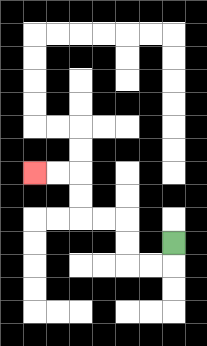{'start': '[7, 10]', 'end': '[1, 7]', 'path_directions': 'D,L,L,U,U,L,L,U,U,L,L', 'path_coordinates': '[[7, 10], [7, 11], [6, 11], [5, 11], [5, 10], [5, 9], [4, 9], [3, 9], [3, 8], [3, 7], [2, 7], [1, 7]]'}